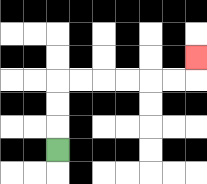{'start': '[2, 6]', 'end': '[8, 2]', 'path_directions': 'U,U,U,R,R,R,R,R,R,U', 'path_coordinates': '[[2, 6], [2, 5], [2, 4], [2, 3], [3, 3], [4, 3], [5, 3], [6, 3], [7, 3], [8, 3], [8, 2]]'}